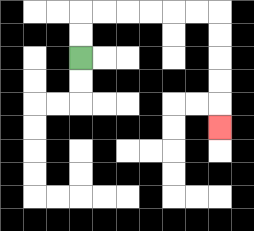{'start': '[3, 2]', 'end': '[9, 5]', 'path_directions': 'U,U,R,R,R,R,R,R,D,D,D,D,D', 'path_coordinates': '[[3, 2], [3, 1], [3, 0], [4, 0], [5, 0], [6, 0], [7, 0], [8, 0], [9, 0], [9, 1], [9, 2], [9, 3], [9, 4], [9, 5]]'}